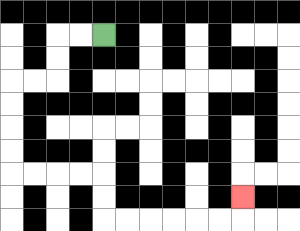{'start': '[4, 1]', 'end': '[10, 8]', 'path_directions': 'L,L,D,D,L,L,D,D,D,D,R,R,R,R,D,D,R,R,R,R,R,R,U', 'path_coordinates': '[[4, 1], [3, 1], [2, 1], [2, 2], [2, 3], [1, 3], [0, 3], [0, 4], [0, 5], [0, 6], [0, 7], [1, 7], [2, 7], [3, 7], [4, 7], [4, 8], [4, 9], [5, 9], [6, 9], [7, 9], [8, 9], [9, 9], [10, 9], [10, 8]]'}